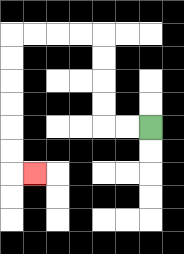{'start': '[6, 5]', 'end': '[1, 7]', 'path_directions': 'L,L,U,U,U,U,L,L,L,L,D,D,D,D,D,D,R', 'path_coordinates': '[[6, 5], [5, 5], [4, 5], [4, 4], [4, 3], [4, 2], [4, 1], [3, 1], [2, 1], [1, 1], [0, 1], [0, 2], [0, 3], [0, 4], [0, 5], [0, 6], [0, 7], [1, 7]]'}